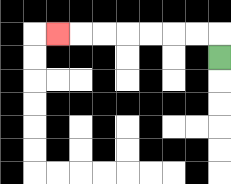{'start': '[9, 2]', 'end': '[2, 1]', 'path_directions': 'U,L,L,L,L,L,L,L', 'path_coordinates': '[[9, 2], [9, 1], [8, 1], [7, 1], [6, 1], [5, 1], [4, 1], [3, 1], [2, 1]]'}